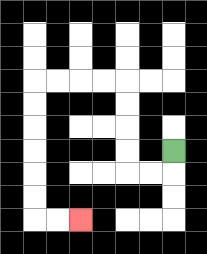{'start': '[7, 6]', 'end': '[3, 9]', 'path_directions': 'D,L,L,U,U,U,U,L,L,L,L,D,D,D,D,D,D,R,R', 'path_coordinates': '[[7, 6], [7, 7], [6, 7], [5, 7], [5, 6], [5, 5], [5, 4], [5, 3], [4, 3], [3, 3], [2, 3], [1, 3], [1, 4], [1, 5], [1, 6], [1, 7], [1, 8], [1, 9], [2, 9], [3, 9]]'}